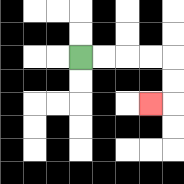{'start': '[3, 2]', 'end': '[6, 4]', 'path_directions': 'R,R,R,R,D,D,L', 'path_coordinates': '[[3, 2], [4, 2], [5, 2], [6, 2], [7, 2], [7, 3], [7, 4], [6, 4]]'}